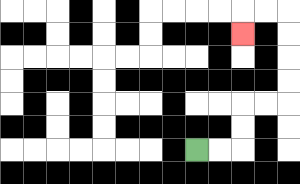{'start': '[8, 6]', 'end': '[10, 1]', 'path_directions': 'R,R,U,U,R,R,U,U,U,U,L,L,D', 'path_coordinates': '[[8, 6], [9, 6], [10, 6], [10, 5], [10, 4], [11, 4], [12, 4], [12, 3], [12, 2], [12, 1], [12, 0], [11, 0], [10, 0], [10, 1]]'}